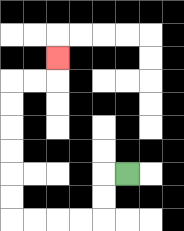{'start': '[5, 7]', 'end': '[2, 2]', 'path_directions': 'L,D,D,L,L,L,L,U,U,U,U,U,U,R,R,U', 'path_coordinates': '[[5, 7], [4, 7], [4, 8], [4, 9], [3, 9], [2, 9], [1, 9], [0, 9], [0, 8], [0, 7], [0, 6], [0, 5], [0, 4], [0, 3], [1, 3], [2, 3], [2, 2]]'}